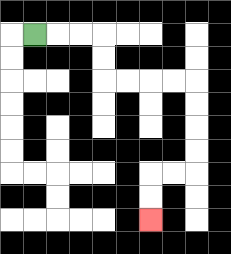{'start': '[1, 1]', 'end': '[6, 9]', 'path_directions': 'R,R,R,D,D,R,R,R,R,D,D,D,D,L,L,D,D', 'path_coordinates': '[[1, 1], [2, 1], [3, 1], [4, 1], [4, 2], [4, 3], [5, 3], [6, 3], [7, 3], [8, 3], [8, 4], [8, 5], [8, 6], [8, 7], [7, 7], [6, 7], [6, 8], [6, 9]]'}